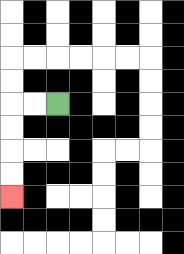{'start': '[2, 4]', 'end': '[0, 8]', 'path_directions': 'L,L,D,D,D,D', 'path_coordinates': '[[2, 4], [1, 4], [0, 4], [0, 5], [0, 6], [0, 7], [0, 8]]'}